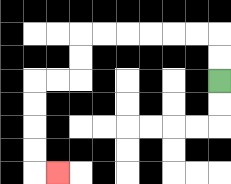{'start': '[9, 3]', 'end': '[2, 7]', 'path_directions': 'U,U,L,L,L,L,L,L,D,D,L,L,D,D,D,D,R', 'path_coordinates': '[[9, 3], [9, 2], [9, 1], [8, 1], [7, 1], [6, 1], [5, 1], [4, 1], [3, 1], [3, 2], [3, 3], [2, 3], [1, 3], [1, 4], [1, 5], [1, 6], [1, 7], [2, 7]]'}